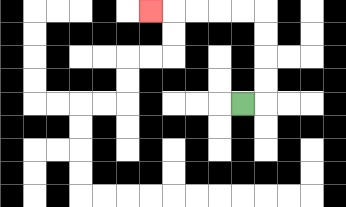{'start': '[10, 4]', 'end': '[6, 0]', 'path_directions': 'R,U,U,U,U,L,L,L,L,L', 'path_coordinates': '[[10, 4], [11, 4], [11, 3], [11, 2], [11, 1], [11, 0], [10, 0], [9, 0], [8, 0], [7, 0], [6, 0]]'}